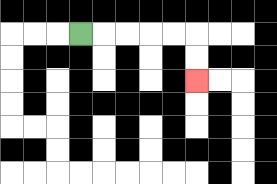{'start': '[3, 1]', 'end': '[8, 3]', 'path_directions': 'R,R,R,R,R,D,D', 'path_coordinates': '[[3, 1], [4, 1], [5, 1], [6, 1], [7, 1], [8, 1], [8, 2], [8, 3]]'}